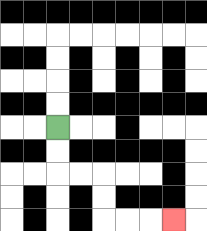{'start': '[2, 5]', 'end': '[7, 9]', 'path_directions': 'D,D,R,R,D,D,R,R,R', 'path_coordinates': '[[2, 5], [2, 6], [2, 7], [3, 7], [4, 7], [4, 8], [4, 9], [5, 9], [6, 9], [7, 9]]'}